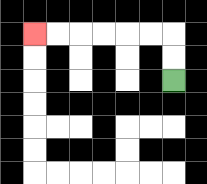{'start': '[7, 3]', 'end': '[1, 1]', 'path_directions': 'U,U,L,L,L,L,L,L', 'path_coordinates': '[[7, 3], [7, 2], [7, 1], [6, 1], [5, 1], [4, 1], [3, 1], [2, 1], [1, 1]]'}